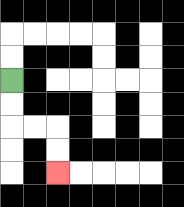{'start': '[0, 3]', 'end': '[2, 7]', 'path_directions': 'D,D,R,R,D,D', 'path_coordinates': '[[0, 3], [0, 4], [0, 5], [1, 5], [2, 5], [2, 6], [2, 7]]'}